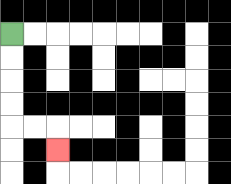{'start': '[0, 1]', 'end': '[2, 6]', 'path_directions': 'D,D,D,D,R,R,D', 'path_coordinates': '[[0, 1], [0, 2], [0, 3], [0, 4], [0, 5], [1, 5], [2, 5], [2, 6]]'}